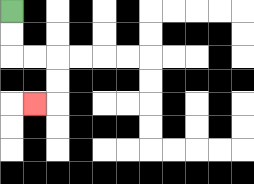{'start': '[0, 0]', 'end': '[1, 4]', 'path_directions': 'D,D,R,R,D,D,L', 'path_coordinates': '[[0, 0], [0, 1], [0, 2], [1, 2], [2, 2], [2, 3], [2, 4], [1, 4]]'}